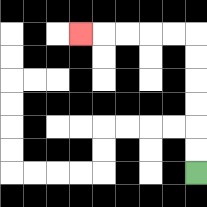{'start': '[8, 7]', 'end': '[3, 1]', 'path_directions': 'U,U,U,U,U,U,L,L,L,L,L', 'path_coordinates': '[[8, 7], [8, 6], [8, 5], [8, 4], [8, 3], [8, 2], [8, 1], [7, 1], [6, 1], [5, 1], [4, 1], [3, 1]]'}